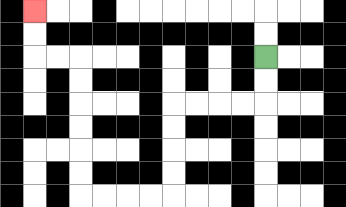{'start': '[11, 2]', 'end': '[1, 0]', 'path_directions': 'D,D,L,L,L,L,D,D,D,D,L,L,L,L,U,U,U,U,U,U,L,L,U,U', 'path_coordinates': '[[11, 2], [11, 3], [11, 4], [10, 4], [9, 4], [8, 4], [7, 4], [7, 5], [7, 6], [7, 7], [7, 8], [6, 8], [5, 8], [4, 8], [3, 8], [3, 7], [3, 6], [3, 5], [3, 4], [3, 3], [3, 2], [2, 2], [1, 2], [1, 1], [1, 0]]'}